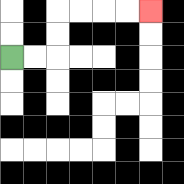{'start': '[0, 2]', 'end': '[6, 0]', 'path_directions': 'R,R,U,U,R,R,R,R', 'path_coordinates': '[[0, 2], [1, 2], [2, 2], [2, 1], [2, 0], [3, 0], [4, 0], [5, 0], [6, 0]]'}